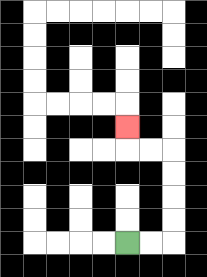{'start': '[5, 10]', 'end': '[5, 5]', 'path_directions': 'R,R,U,U,U,U,L,L,U', 'path_coordinates': '[[5, 10], [6, 10], [7, 10], [7, 9], [7, 8], [7, 7], [7, 6], [6, 6], [5, 6], [5, 5]]'}